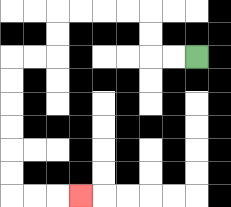{'start': '[8, 2]', 'end': '[3, 8]', 'path_directions': 'L,L,U,U,L,L,L,L,D,D,L,L,D,D,D,D,D,D,R,R,R', 'path_coordinates': '[[8, 2], [7, 2], [6, 2], [6, 1], [6, 0], [5, 0], [4, 0], [3, 0], [2, 0], [2, 1], [2, 2], [1, 2], [0, 2], [0, 3], [0, 4], [0, 5], [0, 6], [0, 7], [0, 8], [1, 8], [2, 8], [3, 8]]'}